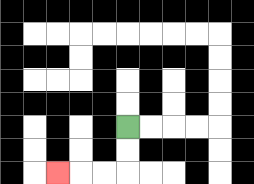{'start': '[5, 5]', 'end': '[2, 7]', 'path_directions': 'D,D,L,L,L', 'path_coordinates': '[[5, 5], [5, 6], [5, 7], [4, 7], [3, 7], [2, 7]]'}